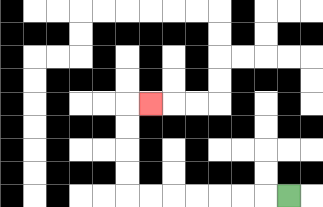{'start': '[12, 8]', 'end': '[6, 4]', 'path_directions': 'L,L,L,L,L,L,L,U,U,U,U,R', 'path_coordinates': '[[12, 8], [11, 8], [10, 8], [9, 8], [8, 8], [7, 8], [6, 8], [5, 8], [5, 7], [5, 6], [5, 5], [5, 4], [6, 4]]'}